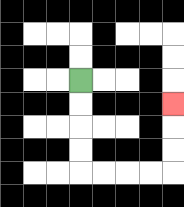{'start': '[3, 3]', 'end': '[7, 4]', 'path_directions': 'D,D,D,D,R,R,R,R,U,U,U', 'path_coordinates': '[[3, 3], [3, 4], [3, 5], [3, 6], [3, 7], [4, 7], [5, 7], [6, 7], [7, 7], [7, 6], [7, 5], [7, 4]]'}